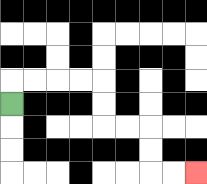{'start': '[0, 4]', 'end': '[8, 7]', 'path_directions': 'U,R,R,R,R,D,D,R,R,D,D,R,R', 'path_coordinates': '[[0, 4], [0, 3], [1, 3], [2, 3], [3, 3], [4, 3], [4, 4], [4, 5], [5, 5], [6, 5], [6, 6], [6, 7], [7, 7], [8, 7]]'}